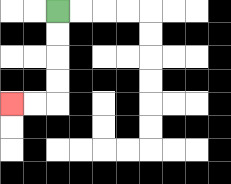{'start': '[2, 0]', 'end': '[0, 4]', 'path_directions': 'D,D,D,D,L,L', 'path_coordinates': '[[2, 0], [2, 1], [2, 2], [2, 3], [2, 4], [1, 4], [0, 4]]'}